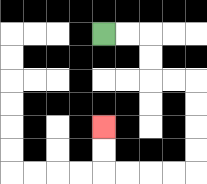{'start': '[4, 1]', 'end': '[4, 5]', 'path_directions': 'R,R,D,D,R,R,D,D,D,D,L,L,L,L,U,U', 'path_coordinates': '[[4, 1], [5, 1], [6, 1], [6, 2], [6, 3], [7, 3], [8, 3], [8, 4], [8, 5], [8, 6], [8, 7], [7, 7], [6, 7], [5, 7], [4, 7], [4, 6], [4, 5]]'}